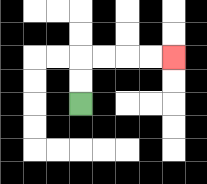{'start': '[3, 4]', 'end': '[7, 2]', 'path_directions': 'U,U,R,R,R,R', 'path_coordinates': '[[3, 4], [3, 3], [3, 2], [4, 2], [5, 2], [6, 2], [7, 2]]'}